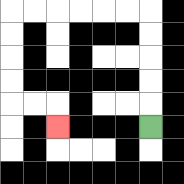{'start': '[6, 5]', 'end': '[2, 5]', 'path_directions': 'U,U,U,U,U,L,L,L,L,L,L,D,D,D,D,R,R,D', 'path_coordinates': '[[6, 5], [6, 4], [6, 3], [6, 2], [6, 1], [6, 0], [5, 0], [4, 0], [3, 0], [2, 0], [1, 0], [0, 0], [0, 1], [0, 2], [0, 3], [0, 4], [1, 4], [2, 4], [2, 5]]'}